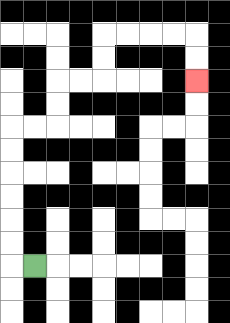{'start': '[1, 11]', 'end': '[8, 3]', 'path_directions': 'L,U,U,U,U,U,U,R,R,U,U,R,R,U,U,R,R,R,R,D,D', 'path_coordinates': '[[1, 11], [0, 11], [0, 10], [0, 9], [0, 8], [0, 7], [0, 6], [0, 5], [1, 5], [2, 5], [2, 4], [2, 3], [3, 3], [4, 3], [4, 2], [4, 1], [5, 1], [6, 1], [7, 1], [8, 1], [8, 2], [8, 3]]'}